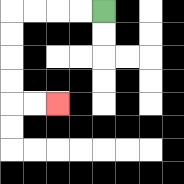{'start': '[4, 0]', 'end': '[2, 4]', 'path_directions': 'L,L,L,L,D,D,D,D,R,R', 'path_coordinates': '[[4, 0], [3, 0], [2, 0], [1, 0], [0, 0], [0, 1], [0, 2], [0, 3], [0, 4], [1, 4], [2, 4]]'}